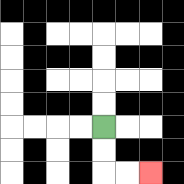{'start': '[4, 5]', 'end': '[6, 7]', 'path_directions': 'D,D,R,R', 'path_coordinates': '[[4, 5], [4, 6], [4, 7], [5, 7], [6, 7]]'}